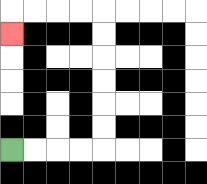{'start': '[0, 6]', 'end': '[0, 1]', 'path_directions': 'R,R,R,R,U,U,U,U,U,U,L,L,L,L,D', 'path_coordinates': '[[0, 6], [1, 6], [2, 6], [3, 6], [4, 6], [4, 5], [4, 4], [4, 3], [4, 2], [4, 1], [4, 0], [3, 0], [2, 0], [1, 0], [0, 0], [0, 1]]'}